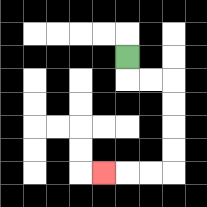{'start': '[5, 2]', 'end': '[4, 7]', 'path_directions': 'D,R,R,D,D,D,D,L,L,L', 'path_coordinates': '[[5, 2], [5, 3], [6, 3], [7, 3], [7, 4], [7, 5], [7, 6], [7, 7], [6, 7], [5, 7], [4, 7]]'}